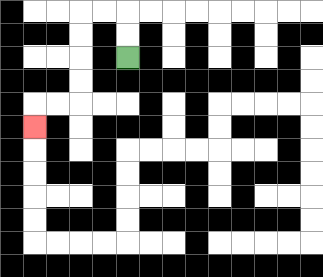{'start': '[5, 2]', 'end': '[1, 5]', 'path_directions': 'U,U,L,L,D,D,D,D,L,L,D', 'path_coordinates': '[[5, 2], [5, 1], [5, 0], [4, 0], [3, 0], [3, 1], [3, 2], [3, 3], [3, 4], [2, 4], [1, 4], [1, 5]]'}